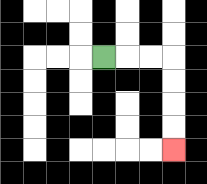{'start': '[4, 2]', 'end': '[7, 6]', 'path_directions': 'R,R,R,D,D,D,D', 'path_coordinates': '[[4, 2], [5, 2], [6, 2], [7, 2], [7, 3], [7, 4], [7, 5], [7, 6]]'}